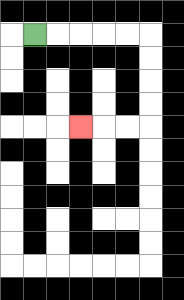{'start': '[1, 1]', 'end': '[3, 5]', 'path_directions': 'R,R,R,R,R,D,D,D,D,L,L,L', 'path_coordinates': '[[1, 1], [2, 1], [3, 1], [4, 1], [5, 1], [6, 1], [6, 2], [6, 3], [6, 4], [6, 5], [5, 5], [4, 5], [3, 5]]'}